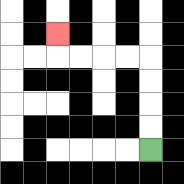{'start': '[6, 6]', 'end': '[2, 1]', 'path_directions': 'U,U,U,U,L,L,L,L,U', 'path_coordinates': '[[6, 6], [6, 5], [6, 4], [6, 3], [6, 2], [5, 2], [4, 2], [3, 2], [2, 2], [2, 1]]'}